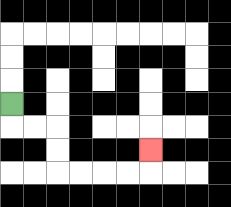{'start': '[0, 4]', 'end': '[6, 6]', 'path_directions': 'D,R,R,D,D,R,R,R,R,U', 'path_coordinates': '[[0, 4], [0, 5], [1, 5], [2, 5], [2, 6], [2, 7], [3, 7], [4, 7], [5, 7], [6, 7], [6, 6]]'}